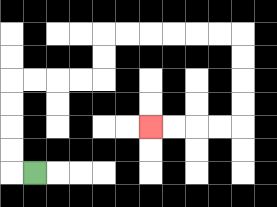{'start': '[1, 7]', 'end': '[6, 5]', 'path_directions': 'L,U,U,U,U,R,R,R,R,U,U,R,R,R,R,R,R,D,D,D,D,L,L,L,L', 'path_coordinates': '[[1, 7], [0, 7], [0, 6], [0, 5], [0, 4], [0, 3], [1, 3], [2, 3], [3, 3], [4, 3], [4, 2], [4, 1], [5, 1], [6, 1], [7, 1], [8, 1], [9, 1], [10, 1], [10, 2], [10, 3], [10, 4], [10, 5], [9, 5], [8, 5], [7, 5], [6, 5]]'}